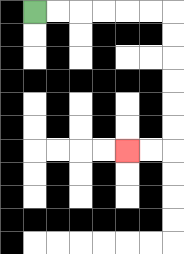{'start': '[1, 0]', 'end': '[5, 6]', 'path_directions': 'R,R,R,R,R,R,D,D,D,D,D,D,L,L', 'path_coordinates': '[[1, 0], [2, 0], [3, 0], [4, 0], [5, 0], [6, 0], [7, 0], [7, 1], [7, 2], [7, 3], [7, 4], [7, 5], [7, 6], [6, 6], [5, 6]]'}